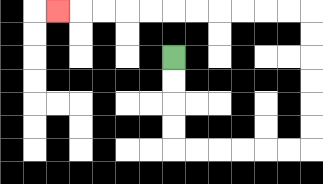{'start': '[7, 2]', 'end': '[2, 0]', 'path_directions': 'D,D,D,D,R,R,R,R,R,R,U,U,U,U,U,U,L,L,L,L,L,L,L,L,L,L,L', 'path_coordinates': '[[7, 2], [7, 3], [7, 4], [7, 5], [7, 6], [8, 6], [9, 6], [10, 6], [11, 6], [12, 6], [13, 6], [13, 5], [13, 4], [13, 3], [13, 2], [13, 1], [13, 0], [12, 0], [11, 0], [10, 0], [9, 0], [8, 0], [7, 0], [6, 0], [5, 0], [4, 0], [3, 0], [2, 0]]'}